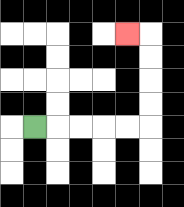{'start': '[1, 5]', 'end': '[5, 1]', 'path_directions': 'R,R,R,R,R,U,U,U,U,L', 'path_coordinates': '[[1, 5], [2, 5], [3, 5], [4, 5], [5, 5], [6, 5], [6, 4], [6, 3], [6, 2], [6, 1], [5, 1]]'}